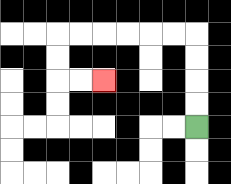{'start': '[8, 5]', 'end': '[4, 3]', 'path_directions': 'U,U,U,U,L,L,L,L,L,L,D,D,R,R', 'path_coordinates': '[[8, 5], [8, 4], [8, 3], [8, 2], [8, 1], [7, 1], [6, 1], [5, 1], [4, 1], [3, 1], [2, 1], [2, 2], [2, 3], [3, 3], [4, 3]]'}